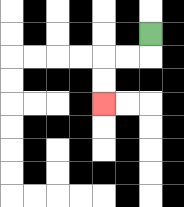{'start': '[6, 1]', 'end': '[4, 4]', 'path_directions': 'D,L,L,D,D', 'path_coordinates': '[[6, 1], [6, 2], [5, 2], [4, 2], [4, 3], [4, 4]]'}